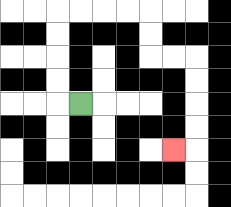{'start': '[3, 4]', 'end': '[7, 6]', 'path_directions': 'L,U,U,U,U,R,R,R,R,D,D,R,R,D,D,D,D,L', 'path_coordinates': '[[3, 4], [2, 4], [2, 3], [2, 2], [2, 1], [2, 0], [3, 0], [4, 0], [5, 0], [6, 0], [6, 1], [6, 2], [7, 2], [8, 2], [8, 3], [8, 4], [8, 5], [8, 6], [7, 6]]'}